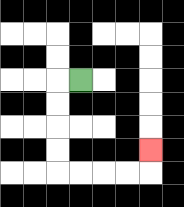{'start': '[3, 3]', 'end': '[6, 6]', 'path_directions': 'L,D,D,D,D,R,R,R,R,U', 'path_coordinates': '[[3, 3], [2, 3], [2, 4], [2, 5], [2, 6], [2, 7], [3, 7], [4, 7], [5, 7], [6, 7], [6, 6]]'}